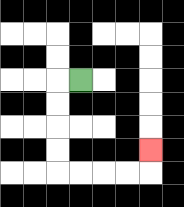{'start': '[3, 3]', 'end': '[6, 6]', 'path_directions': 'L,D,D,D,D,R,R,R,R,U', 'path_coordinates': '[[3, 3], [2, 3], [2, 4], [2, 5], [2, 6], [2, 7], [3, 7], [4, 7], [5, 7], [6, 7], [6, 6]]'}